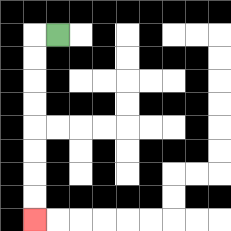{'start': '[2, 1]', 'end': '[1, 9]', 'path_directions': 'L,D,D,D,D,D,D,D,D', 'path_coordinates': '[[2, 1], [1, 1], [1, 2], [1, 3], [1, 4], [1, 5], [1, 6], [1, 7], [1, 8], [1, 9]]'}